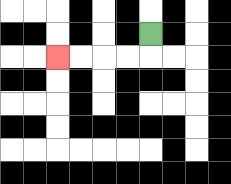{'start': '[6, 1]', 'end': '[2, 2]', 'path_directions': 'D,L,L,L,L', 'path_coordinates': '[[6, 1], [6, 2], [5, 2], [4, 2], [3, 2], [2, 2]]'}